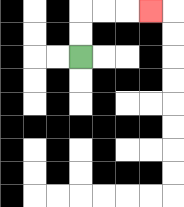{'start': '[3, 2]', 'end': '[6, 0]', 'path_directions': 'U,U,R,R,R', 'path_coordinates': '[[3, 2], [3, 1], [3, 0], [4, 0], [5, 0], [6, 0]]'}